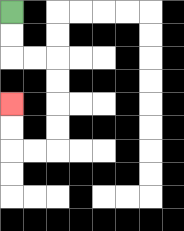{'start': '[0, 0]', 'end': '[0, 4]', 'path_directions': 'D,D,R,R,D,D,D,D,L,L,U,U', 'path_coordinates': '[[0, 0], [0, 1], [0, 2], [1, 2], [2, 2], [2, 3], [2, 4], [2, 5], [2, 6], [1, 6], [0, 6], [0, 5], [0, 4]]'}